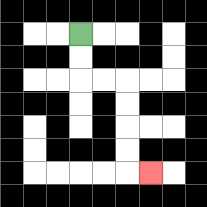{'start': '[3, 1]', 'end': '[6, 7]', 'path_directions': 'D,D,R,R,D,D,D,D,R', 'path_coordinates': '[[3, 1], [3, 2], [3, 3], [4, 3], [5, 3], [5, 4], [5, 5], [5, 6], [5, 7], [6, 7]]'}